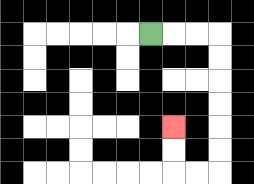{'start': '[6, 1]', 'end': '[7, 5]', 'path_directions': 'R,R,R,D,D,D,D,D,D,L,L,U,U', 'path_coordinates': '[[6, 1], [7, 1], [8, 1], [9, 1], [9, 2], [9, 3], [9, 4], [9, 5], [9, 6], [9, 7], [8, 7], [7, 7], [7, 6], [7, 5]]'}